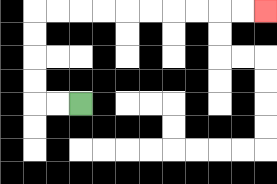{'start': '[3, 4]', 'end': '[11, 0]', 'path_directions': 'L,L,U,U,U,U,R,R,R,R,R,R,R,R,R,R', 'path_coordinates': '[[3, 4], [2, 4], [1, 4], [1, 3], [1, 2], [1, 1], [1, 0], [2, 0], [3, 0], [4, 0], [5, 0], [6, 0], [7, 0], [8, 0], [9, 0], [10, 0], [11, 0]]'}